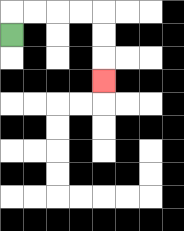{'start': '[0, 1]', 'end': '[4, 3]', 'path_directions': 'U,R,R,R,R,D,D,D', 'path_coordinates': '[[0, 1], [0, 0], [1, 0], [2, 0], [3, 0], [4, 0], [4, 1], [4, 2], [4, 3]]'}